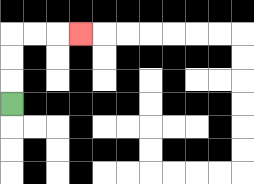{'start': '[0, 4]', 'end': '[3, 1]', 'path_directions': 'U,U,U,R,R,R', 'path_coordinates': '[[0, 4], [0, 3], [0, 2], [0, 1], [1, 1], [2, 1], [3, 1]]'}